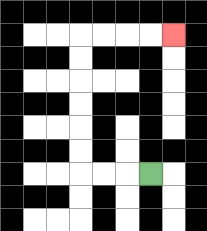{'start': '[6, 7]', 'end': '[7, 1]', 'path_directions': 'L,L,L,U,U,U,U,U,U,R,R,R,R', 'path_coordinates': '[[6, 7], [5, 7], [4, 7], [3, 7], [3, 6], [3, 5], [3, 4], [3, 3], [3, 2], [3, 1], [4, 1], [5, 1], [6, 1], [7, 1]]'}